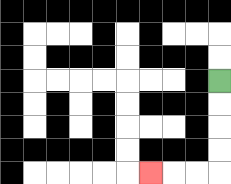{'start': '[9, 3]', 'end': '[6, 7]', 'path_directions': 'D,D,D,D,L,L,L', 'path_coordinates': '[[9, 3], [9, 4], [9, 5], [9, 6], [9, 7], [8, 7], [7, 7], [6, 7]]'}